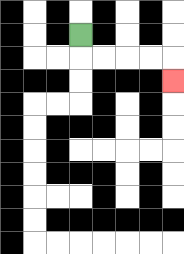{'start': '[3, 1]', 'end': '[7, 3]', 'path_directions': 'D,R,R,R,R,D', 'path_coordinates': '[[3, 1], [3, 2], [4, 2], [5, 2], [6, 2], [7, 2], [7, 3]]'}